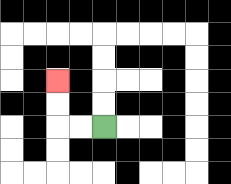{'start': '[4, 5]', 'end': '[2, 3]', 'path_directions': 'L,L,U,U', 'path_coordinates': '[[4, 5], [3, 5], [2, 5], [2, 4], [2, 3]]'}